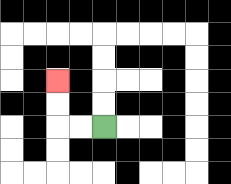{'start': '[4, 5]', 'end': '[2, 3]', 'path_directions': 'L,L,U,U', 'path_coordinates': '[[4, 5], [3, 5], [2, 5], [2, 4], [2, 3]]'}